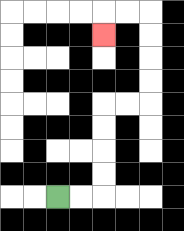{'start': '[2, 8]', 'end': '[4, 1]', 'path_directions': 'R,R,U,U,U,U,R,R,U,U,U,U,L,L,D', 'path_coordinates': '[[2, 8], [3, 8], [4, 8], [4, 7], [4, 6], [4, 5], [4, 4], [5, 4], [6, 4], [6, 3], [6, 2], [6, 1], [6, 0], [5, 0], [4, 0], [4, 1]]'}